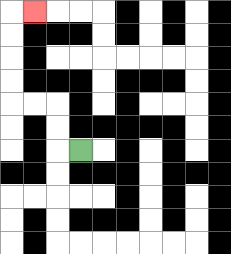{'start': '[3, 6]', 'end': '[1, 0]', 'path_directions': 'L,U,U,L,L,U,U,U,U,R', 'path_coordinates': '[[3, 6], [2, 6], [2, 5], [2, 4], [1, 4], [0, 4], [0, 3], [0, 2], [0, 1], [0, 0], [1, 0]]'}